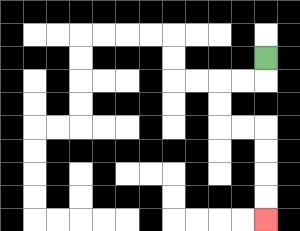{'start': '[11, 2]', 'end': '[11, 9]', 'path_directions': 'D,L,L,D,D,R,R,D,D,D,D', 'path_coordinates': '[[11, 2], [11, 3], [10, 3], [9, 3], [9, 4], [9, 5], [10, 5], [11, 5], [11, 6], [11, 7], [11, 8], [11, 9]]'}